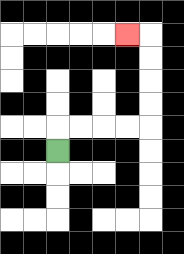{'start': '[2, 6]', 'end': '[5, 1]', 'path_directions': 'U,R,R,R,R,U,U,U,U,L', 'path_coordinates': '[[2, 6], [2, 5], [3, 5], [4, 5], [5, 5], [6, 5], [6, 4], [6, 3], [6, 2], [6, 1], [5, 1]]'}